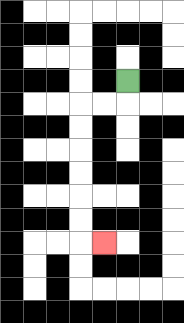{'start': '[5, 3]', 'end': '[4, 10]', 'path_directions': 'D,L,L,D,D,D,D,D,D,R', 'path_coordinates': '[[5, 3], [5, 4], [4, 4], [3, 4], [3, 5], [3, 6], [3, 7], [3, 8], [3, 9], [3, 10], [4, 10]]'}